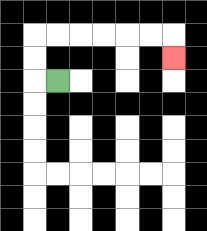{'start': '[2, 3]', 'end': '[7, 2]', 'path_directions': 'L,U,U,R,R,R,R,R,R,D', 'path_coordinates': '[[2, 3], [1, 3], [1, 2], [1, 1], [2, 1], [3, 1], [4, 1], [5, 1], [6, 1], [7, 1], [7, 2]]'}